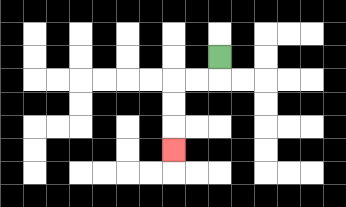{'start': '[9, 2]', 'end': '[7, 6]', 'path_directions': 'D,L,L,D,D,D', 'path_coordinates': '[[9, 2], [9, 3], [8, 3], [7, 3], [7, 4], [7, 5], [7, 6]]'}